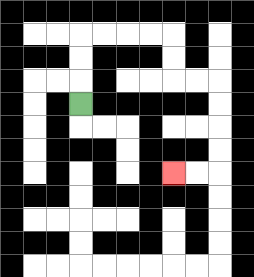{'start': '[3, 4]', 'end': '[7, 7]', 'path_directions': 'U,U,U,R,R,R,R,D,D,R,R,D,D,D,D,L,L', 'path_coordinates': '[[3, 4], [3, 3], [3, 2], [3, 1], [4, 1], [5, 1], [6, 1], [7, 1], [7, 2], [7, 3], [8, 3], [9, 3], [9, 4], [9, 5], [9, 6], [9, 7], [8, 7], [7, 7]]'}